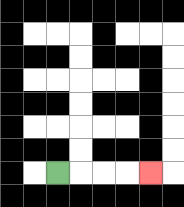{'start': '[2, 7]', 'end': '[6, 7]', 'path_directions': 'R,R,R,R', 'path_coordinates': '[[2, 7], [3, 7], [4, 7], [5, 7], [6, 7]]'}